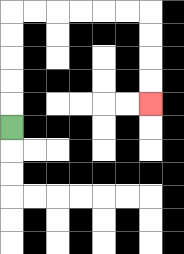{'start': '[0, 5]', 'end': '[6, 4]', 'path_directions': 'U,U,U,U,U,R,R,R,R,R,R,D,D,D,D', 'path_coordinates': '[[0, 5], [0, 4], [0, 3], [0, 2], [0, 1], [0, 0], [1, 0], [2, 0], [3, 0], [4, 0], [5, 0], [6, 0], [6, 1], [6, 2], [6, 3], [6, 4]]'}